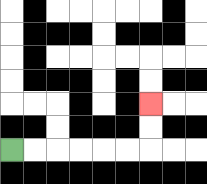{'start': '[0, 6]', 'end': '[6, 4]', 'path_directions': 'R,R,R,R,R,R,U,U', 'path_coordinates': '[[0, 6], [1, 6], [2, 6], [3, 6], [4, 6], [5, 6], [6, 6], [6, 5], [6, 4]]'}